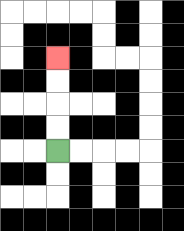{'start': '[2, 6]', 'end': '[2, 2]', 'path_directions': 'U,U,U,U', 'path_coordinates': '[[2, 6], [2, 5], [2, 4], [2, 3], [2, 2]]'}